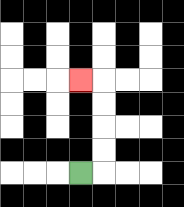{'start': '[3, 7]', 'end': '[3, 3]', 'path_directions': 'R,U,U,U,U,L', 'path_coordinates': '[[3, 7], [4, 7], [4, 6], [4, 5], [4, 4], [4, 3], [3, 3]]'}